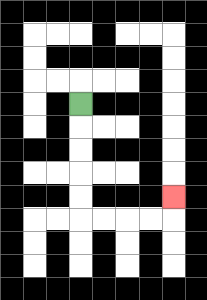{'start': '[3, 4]', 'end': '[7, 8]', 'path_directions': 'D,D,D,D,D,R,R,R,R,U', 'path_coordinates': '[[3, 4], [3, 5], [3, 6], [3, 7], [3, 8], [3, 9], [4, 9], [5, 9], [6, 9], [7, 9], [7, 8]]'}